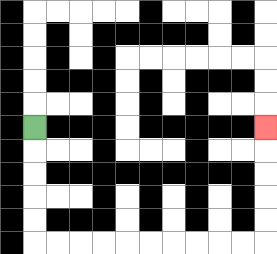{'start': '[1, 5]', 'end': '[11, 5]', 'path_directions': 'D,D,D,D,D,R,R,R,R,R,R,R,R,R,R,U,U,U,U,U', 'path_coordinates': '[[1, 5], [1, 6], [1, 7], [1, 8], [1, 9], [1, 10], [2, 10], [3, 10], [4, 10], [5, 10], [6, 10], [7, 10], [8, 10], [9, 10], [10, 10], [11, 10], [11, 9], [11, 8], [11, 7], [11, 6], [11, 5]]'}